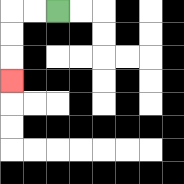{'start': '[2, 0]', 'end': '[0, 3]', 'path_directions': 'L,L,D,D,D', 'path_coordinates': '[[2, 0], [1, 0], [0, 0], [0, 1], [0, 2], [0, 3]]'}